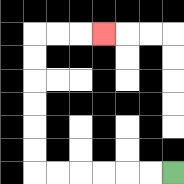{'start': '[7, 7]', 'end': '[4, 1]', 'path_directions': 'L,L,L,L,L,L,U,U,U,U,U,U,R,R,R', 'path_coordinates': '[[7, 7], [6, 7], [5, 7], [4, 7], [3, 7], [2, 7], [1, 7], [1, 6], [1, 5], [1, 4], [1, 3], [1, 2], [1, 1], [2, 1], [3, 1], [4, 1]]'}